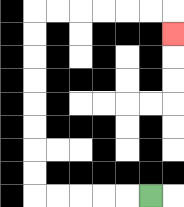{'start': '[6, 8]', 'end': '[7, 1]', 'path_directions': 'L,L,L,L,L,U,U,U,U,U,U,U,U,R,R,R,R,R,R,D', 'path_coordinates': '[[6, 8], [5, 8], [4, 8], [3, 8], [2, 8], [1, 8], [1, 7], [1, 6], [1, 5], [1, 4], [1, 3], [1, 2], [1, 1], [1, 0], [2, 0], [3, 0], [4, 0], [5, 0], [6, 0], [7, 0], [7, 1]]'}